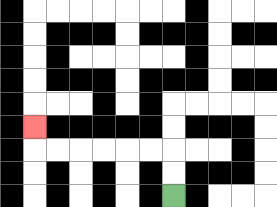{'start': '[7, 8]', 'end': '[1, 5]', 'path_directions': 'U,U,L,L,L,L,L,L,U', 'path_coordinates': '[[7, 8], [7, 7], [7, 6], [6, 6], [5, 6], [4, 6], [3, 6], [2, 6], [1, 6], [1, 5]]'}